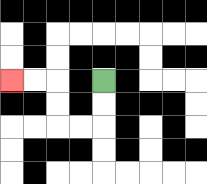{'start': '[4, 3]', 'end': '[0, 3]', 'path_directions': 'D,D,L,L,U,U,L,L', 'path_coordinates': '[[4, 3], [4, 4], [4, 5], [3, 5], [2, 5], [2, 4], [2, 3], [1, 3], [0, 3]]'}